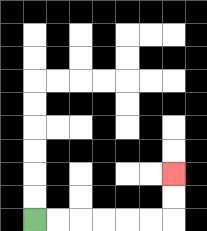{'start': '[1, 9]', 'end': '[7, 7]', 'path_directions': 'R,R,R,R,R,R,U,U', 'path_coordinates': '[[1, 9], [2, 9], [3, 9], [4, 9], [5, 9], [6, 9], [7, 9], [7, 8], [7, 7]]'}